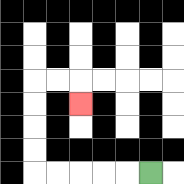{'start': '[6, 7]', 'end': '[3, 4]', 'path_directions': 'L,L,L,L,L,U,U,U,U,R,R,D', 'path_coordinates': '[[6, 7], [5, 7], [4, 7], [3, 7], [2, 7], [1, 7], [1, 6], [1, 5], [1, 4], [1, 3], [2, 3], [3, 3], [3, 4]]'}